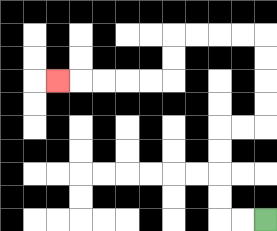{'start': '[11, 9]', 'end': '[2, 3]', 'path_directions': 'L,L,U,U,U,U,R,R,U,U,U,U,L,L,L,L,D,D,L,L,L,L,L', 'path_coordinates': '[[11, 9], [10, 9], [9, 9], [9, 8], [9, 7], [9, 6], [9, 5], [10, 5], [11, 5], [11, 4], [11, 3], [11, 2], [11, 1], [10, 1], [9, 1], [8, 1], [7, 1], [7, 2], [7, 3], [6, 3], [5, 3], [4, 3], [3, 3], [2, 3]]'}